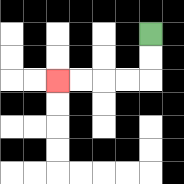{'start': '[6, 1]', 'end': '[2, 3]', 'path_directions': 'D,D,L,L,L,L', 'path_coordinates': '[[6, 1], [6, 2], [6, 3], [5, 3], [4, 3], [3, 3], [2, 3]]'}